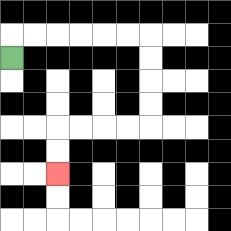{'start': '[0, 2]', 'end': '[2, 7]', 'path_directions': 'U,R,R,R,R,R,R,D,D,D,D,L,L,L,L,D,D', 'path_coordinates': '[[0, 2], [0, 1], [1, 1], [2, 1], [3, 1], [4, 1], [5, 1], [6, 1], [6, 2], [6, 3], [6, 4], [6, 5], [5, 5], [4, 5], [3, 5], [2, 5], [2, 6], [2, 7]]'}